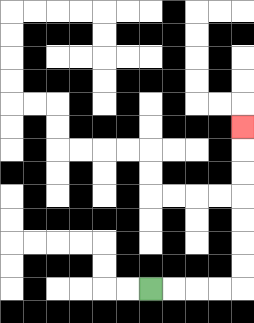{'start': '[6, 12]', 'end': '[10, 5]', 'path_directions': 'R,R,R,R,U,U,U,U,U,U,U', 'path_coordinates': '[[6, 12], [7, 12], [8, 12], [9, 12], [10, 12], [10, 11], [10, 10], [10, 9], [10, 8], [10, 7], [10, 6], [10, 5]]'}